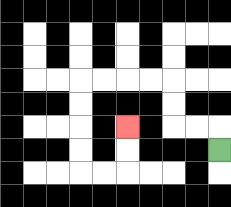{'start': '[9, 6]', 'end': '[5, 5]', 'path_directions': 'U,L,L,U,U,L,L,L,L,D,D,D,D,R,R,U,U', 'path_coordinates': '[[9, 6], [9, 5], [8, 5], [7, 5], [7, 4], [7, 3], [6, 3], [5, 3], [4, 3], [3, 3], [3, 4], [3, 5], [3, 6], [3, 7], [4, 7], [5, 7], [5, 6], [5, 5]]'}